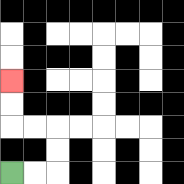{'start': '[0, 7]', 'end': '[0, 3]', 'path_directions': 'R,R,U,U,L,L,U,U', 'path_coordinates': '[[0, 7], [1, 7], [2, 7], [2, 6], [2, 5], [1, 5], [0, 5], [0, 4], [0, 3]]'}